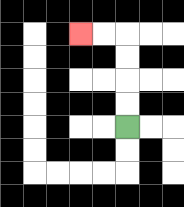{'start': '[5, 5]', 'end': '[3, 1]', 'path_directions': 'U,U,U,U,L,L', 'path_coordinates': '[[5, 5], [5, 4], [5, 3], [5, 2], [5, 1], [4, 1], [3, 1]]'}